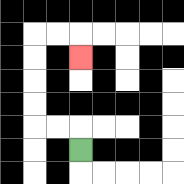{'start': '[3, 6]', 'end': '[3, 2]', 'path_directions': 'U,L,L,U,U,U,U,R,R,D', 'path_coordinates': '[[3, 6], [3, 5], [2, 5], [1, 5], [1, 4], [1, 3], [1, 2], [1, 1], [2, 1], [3, 1], [3, 2]]'}